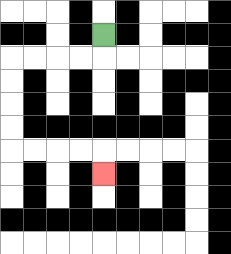{'start': '[4, 1]', 'end': '[4, 7]', 'path_directions': 'D,L,L,L,L,D,D,D,D,R,R,R,R,D', 'path_coordinates': '[[4, 1], [4, 2], [3, 2], [2, 2], [1, 2], [0, 2], [0, 3], [0, 4], [0, 5], [0, 6], [1, 6], [2, 6], [3, 6], [4, 6], [4, 7]]'}